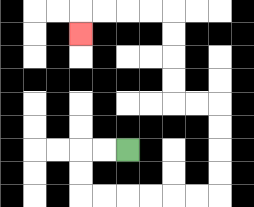{'start': '[5, 6]', 'end': '[3, 1]', 'path_directions': 'L,L,D,D,R,R,R,R,R,R,U,U,U,U,L,L,U,U,U,U,L,L,L,L,D', 'path_coordinates': '[[5, 6], [4, 6], [3, 6], [3, 7], [3, 8], [4, 8], [5, 8], [6, 8], [7, 8], [8, 8], [9, 8], [9, 7], [9, 6], [9, 5], [9, 4], [8, 4], [7, 4], [7, 3], [7, 2], [7, 1], [7, 0], [6, 0], [5, 0], [4, 0], [3, 0], [3, 1]]'}